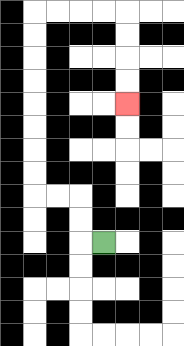{'start': '[4, 10]', 'end': '[5, 4]', 'path_directions': 'L,U,U,L,L,U,U,U,U,U,U,U,U,R,R,R,R,D,D,D,D', 'path_coordinates': '[[4, 10], [3, 10], [3, 9], [3, 8], [2, 8], [1, 8], [1, 7], [1, 6], [1, 5], [1, 4], [1, 3], [1, 2], [1, 1], [1, 0], [2, 0], [3, 0], [4, 0], [5, 0], [5, 1], [5, 2], [5, 3], [5, 4]]'}